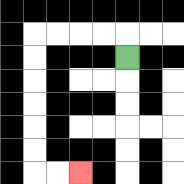{'start': '[5, 2]', 'end': '[3, 7]', 'path_directions': 'U,L,L,L,L,D,D,D,D,D,D,R,R', 'path_coordinates': '[[5, 2], [5, 1], [4, 1], [3, 1], [2, 1], [1, 1], [1, 2], [1, 3], [1, 4], [1, 5], [1, 6], [1, 7], [2, 7], [3, 7]]'}